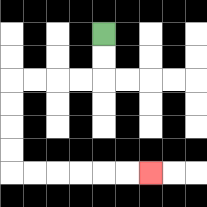{'start': '[4, 1]', 'end': '[6, 7]', 'path_directions': 'D,D,L,L,L,L,D,D,D,D,R,R,R,R,R,R', 'path_coordinates': '[[4, 1], [4, 2], [4, 3], [3, 3], [2, 3], [1, 3], [0, 3], [0, 4], [0, 5], [0, 6], [0, 7], [1, 7], [2, 7], [3, 7], [4, 7], [5, 7], [6, 7]]'}